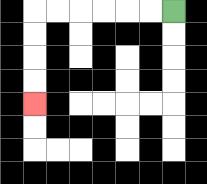{'start': '[7, 0]', 'end': '[1, 4]', 'path_directions': 'L,L,L,L,L,L,D,D,D,D', 'path_coordinates': '[[7, 0], [6, 0], [5, 0], [4, 0], [3, 0], [2, 0], [1, 0], [1, 1], [1, 2], [1, 3], [1, 4]]'}